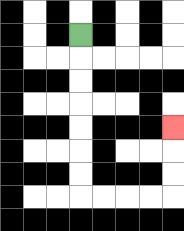{'start': '[3, 1]', 'end': '[7, 5]', 'path_directions': 'D,D,D,D,D,D,D,R,R,R,R,U,U,U', 'path_coordinates': '[[3, 1], [3, 2], [3, 3], [3, 4], [3, 5], [3, 6], [3, 7], [3, 8], [4, 8], [5, 8], [6, 8], [7, 8], [7, 7], [7, 6], [7, 5]]'}